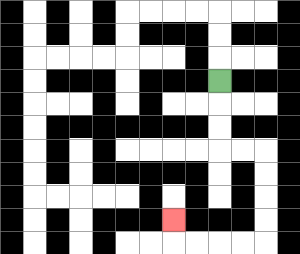{'start': '[9, 3]', 'end': '[7, 9]', 'path_directions': 'D,D,D,R,R,D,D,D,D,L,L,L,L,U', 'path_coordinates': '[[9, 3], [9, 4], [9, 5], [9, 6], [10, 6], [11, 6], [11, 7], [11, 8], [11, 9], [11, 10], [10, 10], [9, 10], [8, 10], [7, 10], [7, 9]]'}